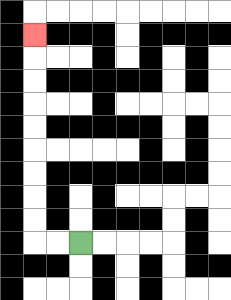{'start': '[3, 10]', 'end': '[1, 1]', 'path_directions': 'L,L,U,U,U,U,U,U,U,U,U', 'path_coordinates': '[[3, 10], [2, 10], [1, 10], [1, 9], [1, 8], [1, 7], [1, 6], [1, 5], [1, 4], [1, 3], [1, 2], [1, 1]]'}